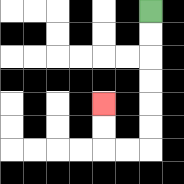{'start': '[6, 0]', 'end': '[4, 4]', 'path_directions': 'D,D,D,D,D,D,L,L,U,U', 'path_coordinates': '[[6, 0], [6, 1], [6, 2], [6, 3], [6, 4], [6, 5], [6, 6], [5, 6], [4, 6], [4, 5], [4, 4]]'}